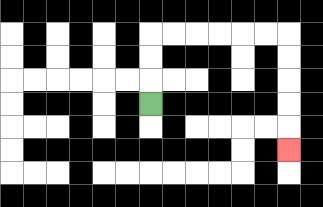{'start': '[6, 4]', 'end': '[12, 6]', 'path_directions': 'U,U,U,R,R,R,R,R,R,D,D,D,D,D', 'path_coordinates': '[[6, 4], [6, 3], [6, 2], [6, 1], [7, 1], [8, 1], [9, 1], [10, 1], [11, 1], [12, 1], [12, 2], [12, 3], [12, 4], [12, 5], [12, 6]]'}